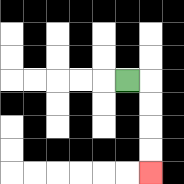{'start': '[5, 3]', 'end': '[6, 7]', 'path_directions': 'R,D,D,D,D', 'path_coordinates': '[[5, 3], [6, 3], [6, 4], [6, 5], [6, 6], [6, 7]]'}